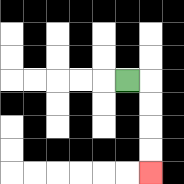{'start': '[5, 3]', 'end': '[6, 7]', 'path_directions': 'R,D,D,D,D', 'path_coordinates': '[[5, 3], [6, 3], [6, 4], [6, 5], [6, 6], [6, 7]]'}